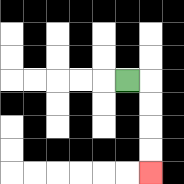{'start': '[5, 3]', 'end': '[6, 7]', 'path_directions': 'R,D,D,D,D', 'path_coordinates': '[[5, 3], [6, 3], [6, 4], [6, 5], [6, 6], [6, 7]]'}